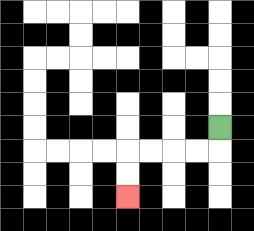{'start': '[9, 5]', 'end': '[5, 8]', 'path_directions': 'D,L,L,L,L,D,D', 'path_coordinates': '[[9, 5], [9, 6], [8, 6], [7, 6], [6, 6], [5, 6], [5, 7], [5, 8]]'}